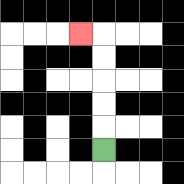{'start': '[4, 6]', 'end': '[3, 1]', 'path_directions': 'U,U,U,U,U,L', 'path_coordinates': '[[4, 6], [4, 5], [4, 4], [4, 3], [4, 2], [4, 1], [3, 1]]'}